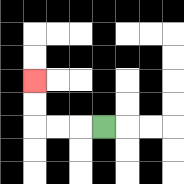{'start': '[4, 5]', 'end': '[1, 3]', 'path_directions': 'L,L,L,U,U', 'path_coordinates': '[[4, 5], [3, 5], [2, 5], [1, 5], [1, 4], [1, 3]]'}